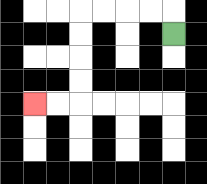{'start': '[7, 1]', 'end': '[1, 4]', 'path_directions': 'U,L,L,L,L,D,D,D,D,L,L', 'path_coordinates': '[[7, 1], [7, 0], [6, 0], [5, 0], [4, 0], [3, 0], [3, 1], [3, 2], [3, 3], [3, 4], [2, 4], [1, 4]]'}